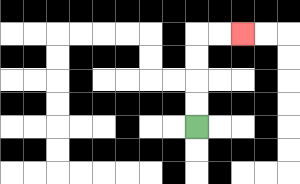{'start': '[8, 5]', 'end': '[10, 1]', 'path_directions': 'U,U,U,U,R,R', 'path_coordinates': '[[8, 5], [8, 4], [8, 3], [8, 2], [8, 1], [9, 1], [10, 1]]'}